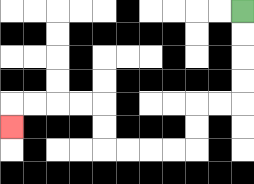{'start': '[10, 0]', 'end': '[0, 5]', 'path_directions': 'D,D,D,D,L,L,D,D,L,L,L,L,U,U,L,L,L,L,D', 'path_coordinates': '[[10, 0], [10, 1], [10, 2], [10, 3], [10, 4], [9, 4], [8, 4], [8, 5], [8, 6], [7, 6], [6, 6], [5, 6], [4, 6], [4, 5], [4, 4], [3, 4], [2, 4], [1, 4], [0, 4], [0, 5]]'}